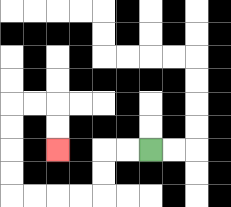{'start': '[6, 6]', 'end': '[2, 6]', 'path_directions': 'L,L,D,D,L,L,L,L,U,U,U,U,R,R,D,D', 'path_coordinates': '[[6, 6], [5, 6], [4, 6], [4, 7], [4, 8], [3, 8], [2, 8], [1, 8], [0, 8], [0, 7], [0, 6], [0, 5], [0, 4], [1, 4], [2, 4], [2, 5], [2, 6]]'}